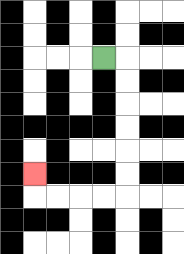{'start': '[4, 2]', 'end': '[1, 7]', 'path_directions': 'R,D,D,D,D,D,D,L,L,L,L,U', 'path_coordinates': '[[4, 2], [5, 2], [5, 3], [5, 4], [5, 5], [5, 6], [5, 7], [5, 8], [4, 8], [3, 8], [2, 8], [1, 8], [1, 7]]'}